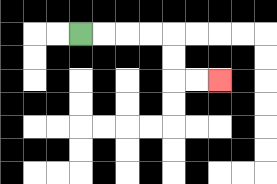{'start': '[3, 1]', 'end': '[9, 3]', 'path_directions': 'R,R,R,R,D,D,R,R', 'path_coordinates': '[[3, 1], [4, 1], [5, 1], [6, 1], [7, 1], [7, 2], [7, 3], [8, 3], [9, 3]]'}